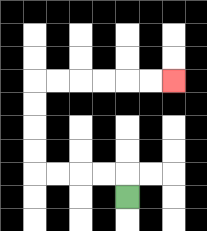{'start': '[5, 8]', 'end': '[7, 3]', 'path_directions': 'U,L,L,L,L,U,U,U,U,R,R,R,R,R,R', 'path_coordinates': '[[5, 8], [5, 7], [4, 7], [3, 7], [2, 7], [1, 7], [1, 6], [1, 5], [1, 4], [1, 3], [2, 3], [3, 3], [4, 3], [5, 3], [6, 3], [7, 3]]'}